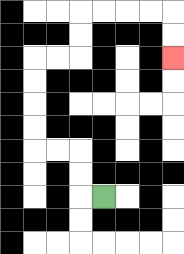{'start': '[4, 8]', 'end': '[7, 2]', 'path_directions': 'L,U,U,L,L,U,U,U,U,R,R,U,U,R,R,R,R,D,D', 'path_coordinates': '[[4, 8], [3, 8], [3, 7], [3, 6], [2, 6], [1, 6], [1, 5], [1, 4], [1, 3], [1, 2], [2, 2], [3, 2], [3, 1], [3, 0], [4, 0], [5, 0], [6, 0], [7, 0], [7, 1], [7, 2]]'}